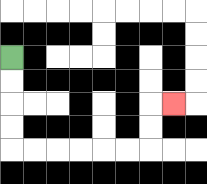{'start': '[0, 2]', 'end': '[7, 4]', 'path_directions': 'D,D,D,D,R,R,R,R,R,R,U,U,R', 'path_coordinates': '[[0, 2], [0, 3], [0, 4], [0, 5], [0, 6], [1, 6], [2, 6], [3, 6], [4, 6], [5, 6], [6, 6], [6, 5], [6, 4], [7, 4]]'}